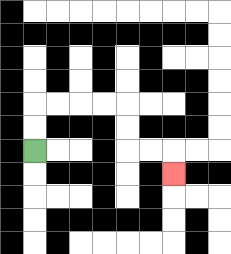{'start': '[1, 6]', 'end': '[7, 7]', 'path_directions': 'U,U,R,R,R,R,D,D,R,R,D', 'path_coordinates': '[[1, 6], [1, 5], [1, 4], [2, 4], [3, 4], [4, 4], [5, 4], [5, 5], [5, 6], [6, 6], [7, 6], [7, 7]]'}